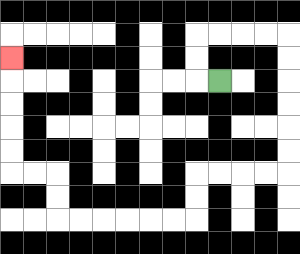{'start': '[9, 3]', 'end': '[0, 2]', 'path_directions': 'L,U,U,R,R,R,R,D,D,D,D,D,D,L,L,L,L,D,D,L,L,L,L,L,L,U,U,L,L,U,U,U,U,U', 'path_coordinates': '[[9, 3], [8, 3], [8, 2], [8, 1], [9, 1], [10, 1], [11, 1], [12, 1], [12, 2], [12, 3], [12, 4], [12, 5], [12, 6], [12, 7], [11, 7], [10, 7], [9, 7], [8, 7], [8, 8], [8, 9], [7, 9], [6, 9], [5, 9], [4, 9], [3, 9], [2, 9], [2, 8], [2, 7], [1, 7], [0, 7], [0, 6], [0, 5], [0, 4], [0, 3], [0, 2]]'}